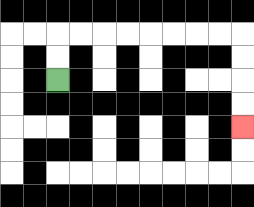{'start': '[2, 3]', 'end': '[10, 5]', 'path_directions': 'U,U,R,R,R,R,R,R,R,R,D,D,D,D', 'path_coordinates': '[[2, 3], [2, 2], [2, 1], [3, 1], [4, 1], [5, 1], [6, 1], [7, 1], [8, 1], [9, 1], [10, 1], [10, 2], [10, 3], [10, 4], [10, 5]]'}